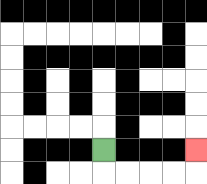{'start': '[4, 6]', 'end': '[8, 6]', 'path_directions': 'D,R,R,R,R,U', 'path_coordinates': '[[4, 6], [4, 7], [5, 7], [6, 7], [7, 7], [8, 7], [8, 6]]'}